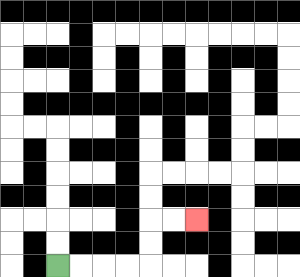{'start': '[2, 11]', 'end': '[8, 9]', 'path_directions': 'R,R,R,R,U,U,R,R', 'path_coordinates': '[[2, 11], [3, 11], [4, 11], [5, 11], [6, 11], [6, 10], [6, 9], [7, 9], [8, 9]]'}